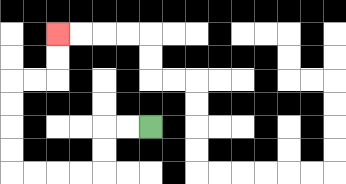{'start': '[6, 5]', 'end': '[2, 1]', 'path_directions': 'L,L,D,D,L,L,L,L,U,U,U,U,R,R,U,U', 'path_coordinates': '[[6, 5], [5, 5], [4, 5], [4, 6], [4, 7], [3, 7], [2, 7], [1, 7], [0, 7], [0, 6], [0, 5], [0, 4], [0, 3], [1, 3], [2, 3], [2, 2], [2, 1]]'}